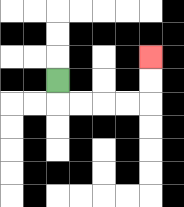{'start': '[2, 3]', 'end': '[6, 2]', 'path_directions': 'D,R,R,R,R,U,U', 'path_coordinates': '[[2, 3], [2, 4], [3, 4], [4, 4], [5, 4], [6, 4], [6, 3], [6, 2]]'}